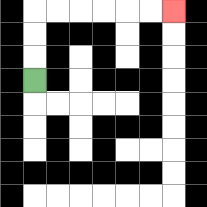{'start': '[1, 3]', 'end': '[7, 0]', 'path_directions': 'U,U,U,R,R,R,R,R,R', 'path_coordinates': '[[1, 3], [1, 2], [1, 1], [1, 0], [2, 0], [3, 0], [4, 0], [5, 0], [6, 0], [7, 0]]'}